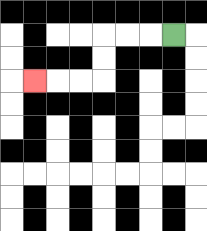{'start': '[7, 1]', 'end': '[1, 3]', 'path_directions': 'L,L,L,D,D,L,L,L', 'path_coordinates': '[[7, 1], [6, 1], [5, 1], [4, 1], [4, 2], [4, 3], [3, 3], [2, 3], [1, 3]]'}